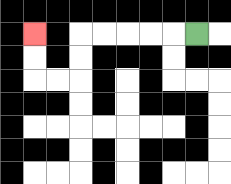{'start': '[8, 1]', 'end': '[1, 1]', 'path_directions': 'L,L,L,L,L,D,D,L,L,U,U', 'path_coordinates': '[[8, 1], [7, 1], [6, 1], [5, 1], [4, 1], [3, 1], [3, 2], [3, 3], [2, 3], [1, 3], [1, 2], [1, 1]]'}